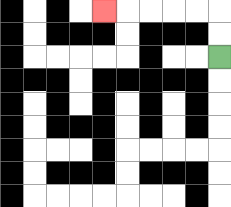{'start': '[9, 2]', 'end': '[4, 0]', 'path_directions': 'U,U,L,L,L,L,L', 'path_coordinates': '[[9, 2], [9, 1], [9, 0], [8, 0], [7, 0], [6, 0], [5, 0], [4, 0]]'}